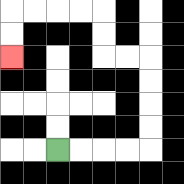{'start': '[2, 6]', 'end': '[0, 2]', 'path_directions': 'R,R,R,R,U,U,U,U,L,L,U,U,L,L,L,L,D,D', 'path_coordinates': '[[2, 6], [3, 6], [4, 6], [5, 6], [6, 6], [6, 5], [6, 4], [6, 3], [6, 2], [5, 2], [4, 2], [4, 1], [4, 0], [3, 0], [2, 0], [1, 0], [0, 0], [0, 1], [0, 2]]'}